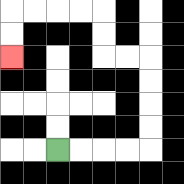{'start': '[2, 6]', 'end': '[0, 2]', 'path_directions': 'R,R,R,R,U,U,U,U,L,L,U,U,L,L,L,L,D,D', 'path_coordinates': '[[2, 6], [3, 6], [4, 6], [5, 6], [6, 6], [6, 5], [6, 4], [6, 3], [6, 2], [5, 2], [4, 2], [4, 1], [4, 0], [3, 0], [2, 0], [1, 0], [0, 0], [0, 1], [0, 2]]'}